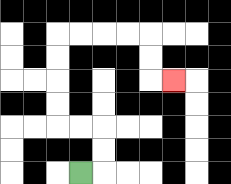{'start': '[3, 7]', 'end': '[7, 3]', 'path_directions': 'R,U,U,L,L,U,U,U,U,R,R,R,R,D,D,R', 'path_coordinates': '[[3, 7], [4, 7], [4, 6], [4, 5], [3, 5], [2, 5], [2, 4], [2, 3], [2, 2], [2, 1], [3, 1], [4, 1], [5, 1], [6, 1], [6, 2], [6, 3], [7, 3]]'}